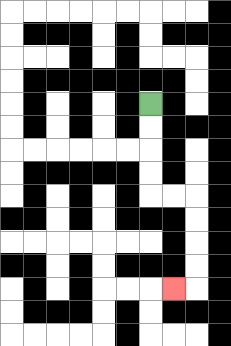{'start': '[6, 4]', 'end': '[7, 12]', 'path_directions': 'D,D,D,D,R,R,D,D,D,D,L', 'path_coordinates': '[[6, 4], [6, 5], [6, 6], [6, 7], [6, 8], [7, 8], [8, 8], [8, 9], [8, 10], [8, 11], [8, 12], [7, 12]]'}